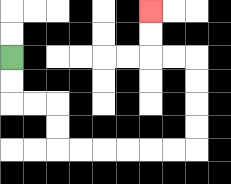{'start': '[0, 2]', 'end': '[6, 0]', 'path_directions': 'D,D,R,R,D,D,R,R,R,R,R,R,U,U,U,U,L,L,U,U', 'path_coordinates': '[[0, 2], [0, 3], [0, 4], [1, 4], [2, 4], [2, 5], [2, 6], [3, 6], [4, 6], [5, 6], [6, 6], [7, 6], [8, 6], [8, 5], [8, 4], [8, 3], [8, 2], [7, 2], [6, 2], [6, 1], [6, 0]]'}